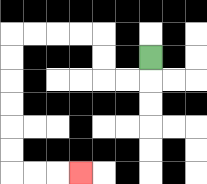{'start': '[6, 2]', 'end': '[3, 7]', 'path_directions': 'D,L,L,U,U,L,L,L,L,D,D,D,D,D,D,R,R,R', 'path_coordinates': '[[6, 2], [6, 3], [5, 3], [4, 3], [4, 2], [4, 1], [3, 1], [2, 1], [1, 1], [0, 1], [0, 2], [0, 3], [0, 4], [0, 5], [0, 6], [0, 7], [1, 7], [2, 7], [3, 7]]'}